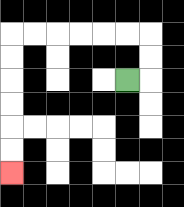{'start': '[5, 3]', 'end': '[0, 7]', 'path_directions': 'R,U,U,L,L,L,L,L,L,D,D,D,D,D,D', 'path_coordinates': '[[5, 3], [6, 3], [6, 2], [6, 1], [5, 1], [4, 1], [3, 1], [2, 1], [1, 1], [0, 1], [0, 2], [0, 3], [0, 4], [0, 5], [0, 6], [0, 7]]'}